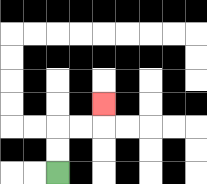{'start': '[2, 7]', 'end': '[4, 4]', 'path_directions': 'U,U,R,R,U', 'path_coordinates': '[[2, 7], [2, 6], [2, 5], [3, 5], [4, 5], [4, 4]]'}